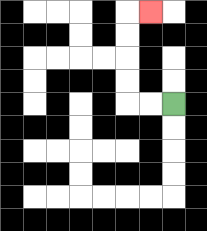{'start': '[7, 4]', 'end': '[6, 0]', 'path_directions': 'L,L,U,U,U,U,R', 'path_coordinates': '[[7, 4], [6, 4], [5, 4], [5, 3], [5, 2], [5, 1], [5, 0], [6, 0]]'}